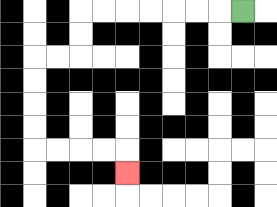{'start': '[10, 0]', 'end': '[5, 7]', 'path_directions': 'L,L,L,L,L,L,L,D,D,L,L,D,D,D,D,R,R,R,R,D', 'path_coordinates': '[[10, 0], [9, 0], [8, 0], [7, 0], [6, 0], [5, 0], [4, 0], [3, 0], [3, 1], [3, 2], [2, 2], [1, 2], [1, 3], [1, 4], [1, 5], [1, 6], [2, 6], [3, 6], [4, 6], [5, 6], [5, 7]]'}